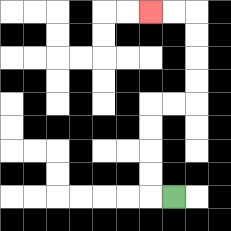{'start': '[7, 8]', 'end': '[6, 0]', 'path_directions': 'L,U,U,U,U,R,R,U,U,U,U,L,L', 'path_coordinates': '[[7, 8], [6, 8], [6, 7], [6, 6], [6, 5], [6, 4], [7, 4], [8, 4], [8, 3], [8, 2], [8, 1], [8, 0], [7, 0], [6, 0]]'}